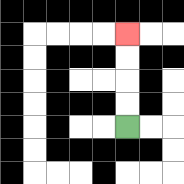{'start': '[5, 5]', 'end': '[5, 1]', 'path_directions': 'U,U,U,U', 'path_coordinates': '[[5, 5], [5, 4], [5, 3], [5, 2], [5, 1]]'}